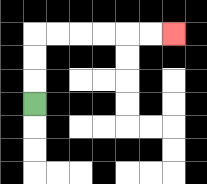{'start': '[1, 4]', 'end': '[7, 1]', 'path_directions': 'U,U,U,R,R,R,R,R,R', 'path_coordinates': '[[1, 4], [1, 3], [1, 2], [1, 1], [2, 1], [3, 1], [4, 1], [5, 1], [6, 1], [7, 1]]'}